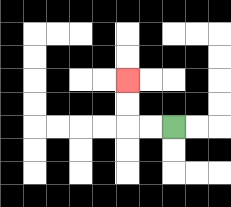{'start': '[7, 5]', 'end': '[5, 3]', 'path_directions': 'L,L,U,U', 'path_coordinates': '[[7, 5], [6, 5], [5, 5], [5, 4], [5, 3]]'}